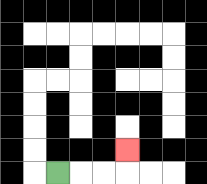{'start': '[2, 7]', 'end': '[5, 6]', 'path_directions': 'R,R,R,U', 'path_coordinates': '[[2, 7], [3, 7], [4, 7], [5, 7], [5, 6]]'}